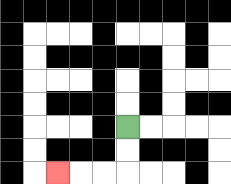{'start': '[5, 5]', 'end': '[2, 7]', 'path_directions': 'D,D,L,L,L', 'path_coordinates': '[[5, 5], [5, 6], [5, 7], [4, 7], [3, 7], [2, 7]]'}